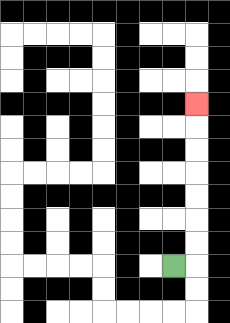{'start': '[7, 11]', 'end': '[8, 4]', 'path_directions': 'R,U,U,U,U,U,U,U', 'path_coordinates': '[[7, 11], [8, 11], [8, 10], [8, 9], [8, 8], [8, 7], [8, 6], [8, 5], [8, 4]]'}